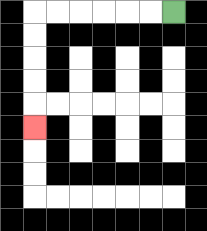{'start': '[7, 0]', 'end': '[1, 5]', 'path_directions': 'L,L,L,L,L,L,D,D,D,D,D', 'path_coordinates': '[[7, 0], [6, 0], [5, 0], [4, 0], [3, 0], [2, 0], [1, 0], [1, 1], [1, 2], [1, 3], [1, 4], [1, 5]]'}